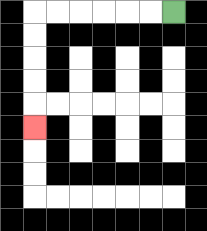{'start': '[7, 0]', 'end': '[1, 5]', 'path_directions': 'L,L,L,L,L,L,D,D,D,D,D', 'path_coordinates': '[[7, 0], [6, 0], [5, 0], [4, 0], [3, 0], [2, 0], [1, 0], [1, 1], [1, 2], [1, 3], [1, 4], [1, 5]]'}